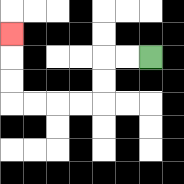{'start': '[6, 2]', 'end': '[0, 1]', 'path_directions': 'L,L,D,D,L,L,L,L,U,U,U', 'path_coordinates': '[[6, 2], [5, 2], [4, 2], [4, 3], [4, 4], [3, 4], [2, 4], [1, 4], [0, 4], [0, 3], [0, 2], [0, 1]]'}